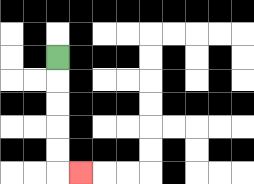{'start': '[2, 2]', 'end': '[3, 7]', 'path_directions': 'D,D,D,D,D,R', 'path_coordinates': '[[2, 2], [2, 3], [2, 4], [2, 5], [2, 6], [2, 7], [3, 7]]'}